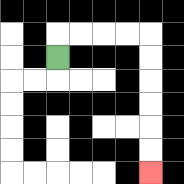{'start': '[2, 2]', 'end': '[6, 7]', 'path_directions': 'U,R,R,R,R,D,D,D,D,D,D', 'path_coordinates': '[[2, 2], [2, 1], [3, 1], [4, 1], [5, 1], [6, 1], [6, 2], [6, 3], [6, 4], [6, 5], [6, 6], [6, 7]]'}